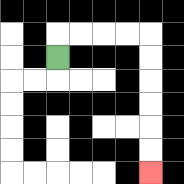{'start': '[2, 2]', 'end': '[6, 7]', 'path_directions': 'U,R,R,R,R,D,D,D,D,D,D', 'path_coordinates': '[[2, 2], [2, 1], [3, 1], [4, 1], [5, 1], [6, 1], [6, 2], [6, 3], [6, 4], [6, 5], [6, 6], [6, 7]]'}